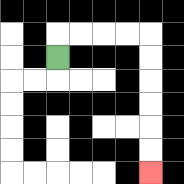{'start': '[2, 2]', 'end': '[6, 7]', 'path_directions': 'U,R,R,R,R,D,D,D,D,D,D', 'path_coordinates': '[[2, 2], [2, 1], [3, 1], [4, 1], [5, 1], [6, 1], [6, 2], [6, 3], [6, 4], [6, 5], [6, 6], [6, 7]]'}